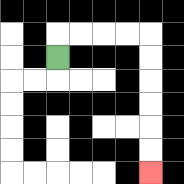{'start': '[2, 2]', 'end': '[6, 7]', 'path_directions': 'U,R,R,R,R,D,D,D,D,D,D', 'path_coordinates': '[[2, 2], [2, 1], [3, 1], [4, 1], [5, 1], [6, 1], [6, 2], [6, 3], [6, 4], [6, 5], [6, 6], [6, 7]]'}